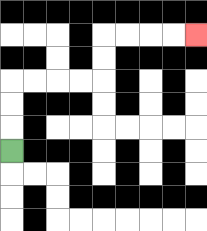{'start': '[0, 6]', 'end': '[8, 1]', 'path_directions': 'U,U,U,R,R,R,R,U,U,R,R,R,R', 'path_coordinates': '[[0, 6], [0, 5], [0, 4], [0, 3], [1, 3], [2, 3], [3, 3], [4, 3], [4, 2], [4, 1], [5, 1], [6, 1], [7, 1], [8, 1]]'}